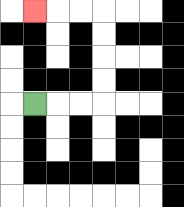{'start': '[1, 4]', 'end': '[1, 0]', 'path_directions': 'R,R,R,U,U,U,U,L,L,L', 'path_coordinates': '[[1, 4], [2, 4], [3, 4], [4, 4], [4, 3], [4, 2], [4, 1], [4, 0], [3, 0], [2, 0], [1, 0]]'}